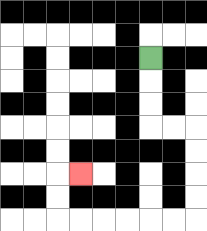{'start': '[6, 2]', 'end': '[3, 7]', 'path_directions': 'D,D,D,R,R,D,D,D,D,L,L,L,L,L,L,U,U,R', 'path_coordinates': '[[6, 2], [6, 3], [6, 4], [6, 5], [7, 5], [8, 5], [8, 6], [8, 7], [8, 8], [8, 9], [7, 9], [6, 9], [5, 9], [4, 9], [3, 9], [2, 9], [2, 8], [2, 7], [3, 7]]'}